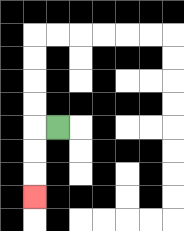{'start': '[2, 5]', 'end': '[1, 8]', 'path_directions': 'L,D,D,D', 'path_coordinates': '[[2, 5], [1, 5], [1, 6], [1, 7], [1, 8]]'}